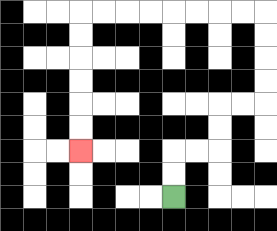{'start': '[7, 8]', 'end': '[3, 6]', 'path_directions': 'U,U,R,R,U,U,R,R,U,U,U,U,L,L,L,L,L,L,L,L,D,D,D,D,D,D', 'path_coordinates': '[[7, 8], [7, 7], [7, 6], [8, 6], [9, 6], [9, 5], [9, 4], [10, 4], [11, 4], [11, 3], [11, 2], [11, 1], [11, 0], [10, 0], [9, 0], [8, 0], [7, 0], [6, 0], [5, 0], [4, 0], [3, 0], [3, 1], [3, 2], [3, 3], [3, 4], [3, 5], [3, 6]]'}